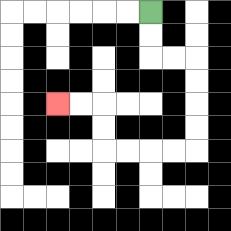{'start': '[6, 0]', 'end': '[2, 4]', 'path_directions': 'D,D,R,R,D,D,D,D,L,L,L,L,U,U,L,L', 'path_coordinates': '[[6, 0], [6, 1], [6, 2], [7, 2], [8, 2], [8, 3], [8, 4], [8, 5], [8, 6], [7, 6], [6, 6], [5, 6], [4, 6], [4, 5], [4, 4], [3, 4], [2, 4]]'}